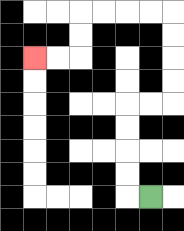{'start': '[6, 8]', 'end': '[1, 2]', 'path_directions': 'L,U,U,U,U,R,R,U,U,U,U,L,L,L,L,D,D,L,L', 'path_coordinates': '[[6, 8], [5, 8], [5, 7], [5, 6], [5, 5], [5, 4], [6, 4], [7, 4], [7, 3], [7, 2], [7, 1], [7, 0], [6, 0], [5, 0], [4, 0], [3, 0], [3, 1], [3, 2], [2, 2], [1, 2]]'}